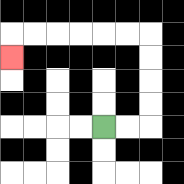{'start': '[4, 5]', 'end': '[0, 2]', 'path_directions': 'R,R,U,U,U,U,L,L,L,L,L,L,D', 'path_coordinates': '[[4, 5], [5, 5], [6, 5], [6, 4], [6, 3], [6, 2], [6, 1], [5, 1], [4, 1], [3, 1], [2, 1], [1, 1], [0, 1], [0, 2]]'}